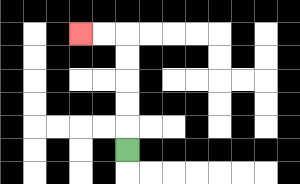{'start': '[5, 6]', 'end': '[3, 1]', 'path_directions': 'U,U,U,U,U,L,L', 'path_coordinates': '[[5, 6], [5, 5], [5, 4], [5, 3], [5, 2], [5, 1], [4, 1], [3, 1]]'}